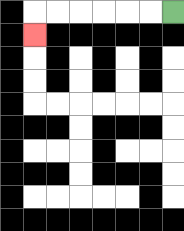{'start': '[7, 0]', 'end': '[1, 1]', 'path_directions': 'L,L,L,L,L,L,D', 'path_coordinates': '[[7, 0], [6, 0], [5, 0], [4, 0], [3, 0], [2, 0], [1, 0], [1, 1]]'}